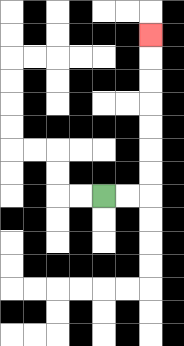{'start': '[4, 8]', 'end': '[6, 1]', 'path_directions': 'R,R,U,U,U,U,U,U,U', 'path_coordinates': '[[4, 8], [5, 8], [6, 8], [6, 7], [6, 6], [6, 5], [6, 4], [6, 3], [6, 2], [6, 1]]'}